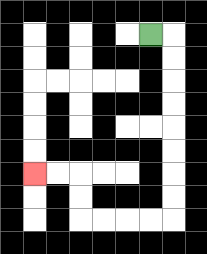{'start': '[6, 1]', 'end': '[1, 7]', 'path_directions': 'R,D,D,D,D,D,D,D,D,L,L,L,L,U,U,L,L', 'path_coordinates': '[[6, 1], [7, 1], [7, 2], [7, 3], [7, 4], [7, 5], [7, 6], [7, 7], [7, 8], [7, 9], [6, 9], [5, 9], [4, 9], [3, 9], [3, 8], [3, 7], [2, 7], [1, 7]]'}